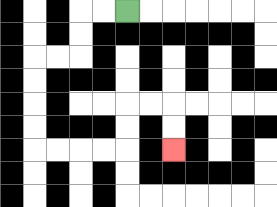{'start': '[5, 0]', 'end': '[7, 6]', 'path_directions': 'L,L,D,D,L,L,D,D,D,D,R,R,R,R,U,U,R,R,D,D', 'path_coordinates': '[[5, 0], [4, 0], [3, 0], [3, 1], [3, 2], [2, 2], [1, 2], [1, 3], [1, 4], [1, 5], [1, 6], [2, 6], [3, 6], [4, 6], [5, 6], [5, 5], [5, 4], [6, 4], [7, 4], [7, 5], [7, 6]]'}